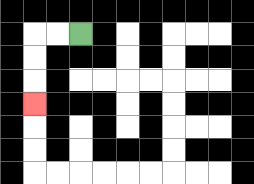{'start': '[3, 1]', 'end': '[1, 4]', 'path_directions': 'L,L,D,D,D', 'path_coordinates': '[[3, 1], [2, 1], [1, 1], [1, 2], [1, 3], [1, 4]]'}